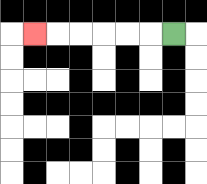{'start': '[7, 1]', 'end': '[1, 1]', 'path_directions': 'L,L,L,L,L,L', 'path_coordinates': '[[7, 1], [6, 1], [5, 1], [4, 1], [3, 1], [2, 1], [1, 1]]'}